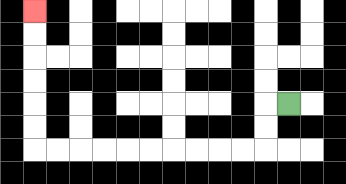{'start': '[12, 4]', 'end': '[1, 0]', 'path_directions': 'L,D,D,L,L,L,L,L,L,L,L,L,L,U,U,U,U,U,U', 'path_coordinates': '[[12, 4], [11, 4], [11, 5], [11, 6], [10, 6], [9, 6], [8, 6], [7, 6], [6, 6], [5, 6], [4, 6], [3, 6], [2, 6], [1, 6], [1, 5], [1, 4], [1, 3], [1, 2], [1, 1], [1, 0]]'}